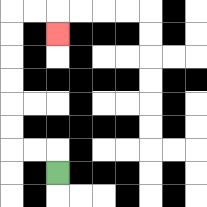{'start': '[2, 7]', 'end': '[2, 1]', 'path_directions': 'U,L,L,U,U,U,U,U,U,R,R,D', 'path_coordinates': '[[2, 7], [2, 6], [1, 6], [0, 6], [0, 5], [0, 4], [0, 3], [0, 2], [0, 1], [0, 0], [1, 0], [2, 0], [2, 1]]'}